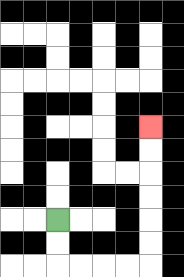{'start': '[2, 9]', 'end': '[6, 5]', 'path_directions': 'D,D,R,R,R,R,U,U,U,U,U,U', 'path_coordinates': '[[2, 9], [2, 10], [2, 11], [3, 11], [4, 11], [5, 11], [6, 11], [6, 10], [6, 9], [6, 8], [6, 7], [6, 6], [6, 5]]'}